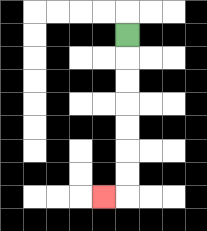{'start': '[5, 1]', 'end': '[4, 8]', 'path_directions': 'D,D,D,D,D,D,D,L', 'path_coordinates': '[[5, 1], [5, 2], [5, 3], [5, 4], [5, 5], [5, 6], [5, 7], [5, 8], [4, 8]]'}